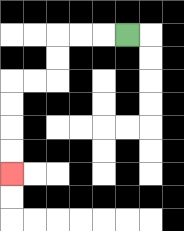{'start': '[5, 1]', 'end': '[0, 7]', 'path_directions': 'L,L,L,D,D,L,L,D,D,D,D', 'path_coordinates': '[[5, 1], [4, 1], [3, 1], [2, 1], [2, 2], [2, 3], [1, 3], [0, 3], [0, 4], [0, 5], [0, 6], [0, 7]]'}